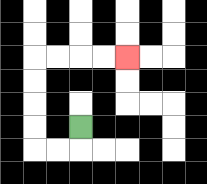{'start': '[3, 5]', 'end': '[5, 2]', 'path_directions': 'D,L,L,U,U,U,U,R,R,R,R', 'path_coordinates': '[[3, 5], [3, 6], [2, 6], [1, 6], [1, 5], [1, 4], [1, 3], [1, 2], [2, 2], [3, 2], [4, 2], [5, 2]]'}